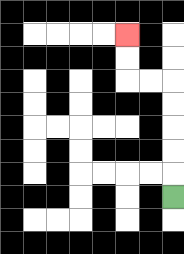{'start': '[7, 8]', 'end': '[5, 1]', 'path_directions': 'U,U,U,U,U,L,L,U,U', 'path_coordinates': '[[7, 8], [7, 7], [7, 6], [7, 5], [7, 4], [7, 3], [6, 3], [5, 3], [5, 2], [5, 1]]'}